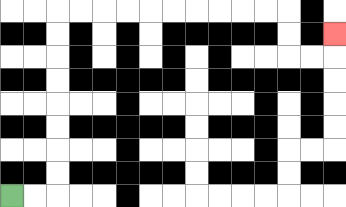{'start': '[0, 8]', 'end': '[14, 1]', 'path_directions': 'R,R,U,U,U,U,U,U,U,U,R,R,R,R,R,R,R,R,R,R,D,D,R,R,U', 'path_coordinates': '[[0, 8], [1, 8], [2, 8], [2, 7], [2, 6], [2, 5], [2, 4], [2, 3], [2, 2], [2, 1], [2, 0], [3, 0], [4, 0], [5, 0], [6, 0], [7, 0], [8, 0], [9, 0], [10, 0], [11, 0], [12, 0], [12, 1], [12, 2], [13, 2], [14, 2], [14, 1]]'}